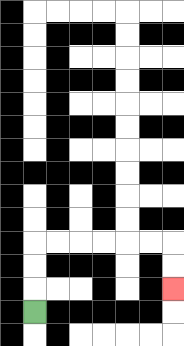{'start': '[1, 13]', 'end': '[7, 12]', 'path_directions': 'U,U,U,R,R,R,R,R,R,D,D', 'path_coordinates': '[[1, 13], [1, 12], [1, 11], [1, 10], [2, 10], [3, 10], [4, 10], [5, 10], [6, 10], [7, 10], [7, 11], [7, 12]]'}